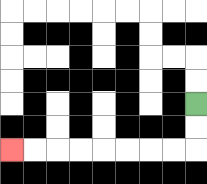{'start': '[8, 4]', 'end': '[0, 6]', 'path_directions': 'D,D,L,L,L,L,L,L,L,L', 'path_coordinates': '[[8, 4], [8, 5], [8, 6], [7, 6], [6, 6], [5, 6], [4, 6], [3, 6], [2, 6], [1, 6], [0, 6]]'}